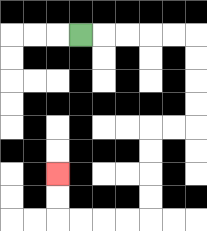{'start': '[3, 1]', 'end': '[2, 7]', 'path_directions': 'R,R,R,R,R,D,D,D,D,L,L,D,D,D,D,L,L,L,L,U,U', 'path_coordinates': '[[3, 1], [4, 1], [5, 1], [6, 1], [7, 1], [8, 1], [8, 2], [8, 3], [8, 4], [8, 5], [7, 5], [6, 5], [6, 6], [6, 7], [6, 8], [6, 9], [5, 9], [4, 9], [3, 9], [2, 9], [2, 8], [2, 7]]'}